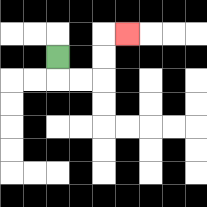{'start': '[2, 2]', 'end': '[5, 1]', 'path_directions': 'D,R,R,U,U,R', 'path_coordinates': '[[2, 2], [2, 3], [3, 3], [4, 3], [4, 2], [4, 1], [5, 1]]'}